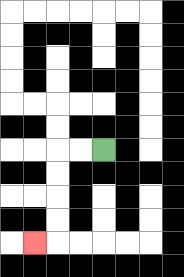{'start': '[4, 6]', 'end': '[1, 10]', 'path_directions': 'L,L,D,D,D,D,L', 'path_coordinates': '[[4, 6], [3, 6], [2, 6], [2, 7], [2, 8], [2, 9], [2, 10], [1, 10]]'}